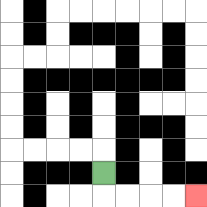{'start': '[4, 7]', 'end': '[8, 8]', 'path_directions': 'D,R,R,R,R', 'path_coordinates': '[[4, 7], [4, 8], [5, 8], [6, 8], [7, 8], [8, 8]]'}